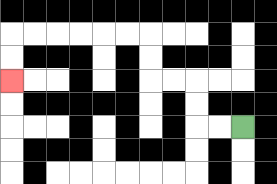{'start': '[10, 5]', 'end': '[0, 3]', 'path_directions': 'L,L,U,U,L,L,U,U,L,L,L,L,L,L,D,D', 'path_coordinates': '[[10, 5], [9, 5], [8, 5], [8, 4], [8, 3], [7, 3], [6, 3], [6, 2], [6, 1], [5, 1], [4, 1], [3, 1], [2, 1], [1, 1], [0, 1], [0, 2], [0, 3]]'}